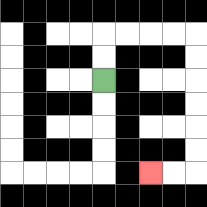{'start': '[4, 3]', 'end': '[6, 7]', 'path_directions': 'U,U,R,R,R,R,D,D,D,D,D,D,L,L', 'path_coordinates': '[[4, 3], [4, 2], [4, 1], [5, 1], [6, 1], [7, 1], [8, 1], [8, 2], [8, 3], [8, 4], [8, 5], [8, 6], [8, 7], [7, 7], [6, 7]]'}